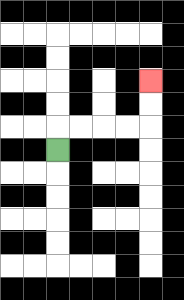{'start': '[2, 6]', 'end': '[6, 3]', 'path_directions': 'U,R,R,R,R,U,U', 'path_coordinates': '[[2, 6], [2, 5], [3, 5], [4, 5], [5, 5], [6, 5], [6, 4], [6, 3]]'}